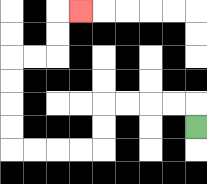{'start': '[8, 5]', 'end': '[3, 0]', 'path_directions': 'U,L,L,L,L,D,D,L,L,L,L,U,U,U,U,R,R,U,U,R', 'path_coordinates': '[[8, 5], [8, 4], [7, 4], [6, 4], [5, 4], [4, 4], [4, 5], [4, 6], [3, 6], [2, 6], [1, 6], [0, 6], [0, 5], [0, 4], [0, 3], [0, 2], [1, 2], [2, 2], [2, 1], [2, 0], [3, 0]]'}